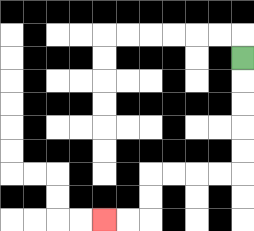{'start': '[10, 2]', 'end': '[4, 9]', 'path_directions': 'D,D,D,D,D,L,L,L,L,D,D,L,L', 'path_coordinates': '[[10, 2], [10, 3], [10, 4], [10, 5], [10, 6], [10, 7], [9, 7], [8, 7], [7, 7], [6, 7], [6, 8], [6, 9], [5, 9], [4, 9]]'}